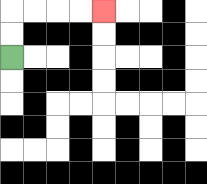{'start': '[0, 2]', 'end': '[4, 0]', 'path_directions': 'U,U,R,R,R,R', 'path_coordinates': '[[0, 2], [0, 1], [0, 0], [1, 0], [2, 0], [3, 0], [4, 0]]'}